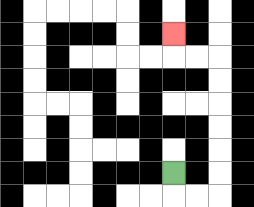{'start': '[7, 7]', 'end': '[7, 1]', 'path_directions': 'D,R,R,U,U,U,U,U,U,L,L,U', 'path_coordinates': '[[7, 7], [7, 8], [8, 8], [9, 8], [9, 7], [9, 6], [9, 5], [9, 4], [9, 3], [9, 2], [8, 2], [7, 2], [7, 1]]'}